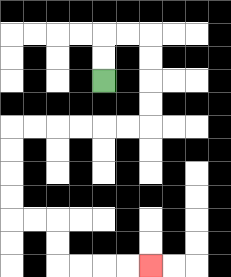{'start': '[4, 3]', 'end': '[6, 11]', 'path_directions': 'U,U,R,R,D,D,D,D,L,L,L,L,L,L,D,D,D,D,R,R,D,D,R,R,R,R', 'path_coordinates': '[[4, 3], [4, 2], [4, 1], [5, 1], [6, 1], [6, 2], [6, 3], [6, 4], [6, 5], [5, 5], [4, 5], [3, 5], [2, 5], [1, 5], [0, 5], [0, 6], [0, 7], [0, 8], [0, 9], [1, 9], [2, 9], [2, 10], [2, 11], [3, 11], [4, 11], [5, 11], [6, 11]]'}